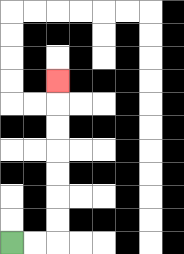{'start': '[0, 10]', 'end': '[2, 3]', 'path_directions': 'R,R,U,U,U,U,U,U,U', 'path_coordinates': '[[0, 10], [1, 10], [2, 10], [2, 9], [2, 8], [2, 7], [2, 6], [2, 5], [2, 4], [2, 3]]'}